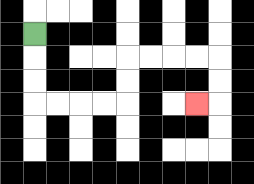{'start': '[1, 1]', 'end': '[8, 4]', 'path_directions': 'D,D,D,R,R,R,R,U,U,R,R,R,R,D,D,L', 'path_coordinates': '[[1, 1], [1, 2], [1, 3], [1, 4], [2, 4], [3, 4], [4, 4], [5, 4], [5, 3], [5, 2], [6, 2], [7, 2], [8, 2], [9, 2], [9, 3], [9, 4], [8, 4]]'}